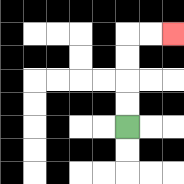{'start': '[5, 5]', 'end': '[7, 1]', 'path_directions': 'U,U,U,U,R,R', 'path_coordinates': '[[5, 5], [5, 4], [5, 3], [5, 2], [5, 1], [6, 1], [7, 1]]'}